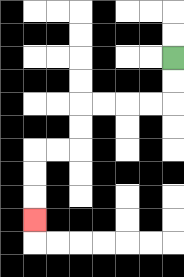{'start': '[7, 2]', 'end': '[1, 9]', 'path_directions': 'D,D,L,L,L,L,D,D,L,L,D,D,D', 'path_coordinates': '[[7, 2], [7, 3], [7, 4], [6, 4], [5, 4], [4, 4], [3, 4], [3, 5], [3, 6], [2, 6], [1, 6], [1, 7], [1, 8], [1, 9]]'}